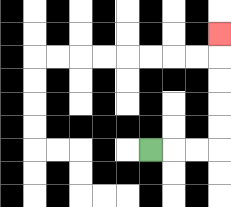{'start': '[6, 6]', 'end': '[9, 1]', 'path_directions': 'R,R,R,U,U,U,U,U', 'path_coordinates': '[[6, 6], [7, 6], [8, 6], [9, 6], [9, 5], [9, 4], [9, 3], [9, 2], [9, 1]]'}